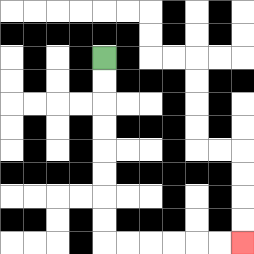{'start': '[4, 2]', 'end': '[10, 10]', 'path_directions': 'D,D,D,D,D,D,D,D,R,R,R,R,R,R', 'path_coordinates': '[[4, 2], [4, 3], [4, 4], [4, 5], [4, 6], [4, 7], [4, 8], [4, 9], [4, 10], [5, 10], [6, 10], [7, 10], [8, 10], [9, 10], [10, 10]]'}